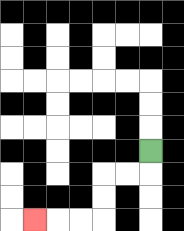{'start': '[6, 6]', 'end': '[1, 9]', 'path_directions': 'D,L,L,D,D,L,L,L', 'path_coordinates': '[[6, 6], [6, 7], [5, 7], [4, 7], [4, 8], [4, 9], [3, 9], [2, 9], [1, 9]]'}